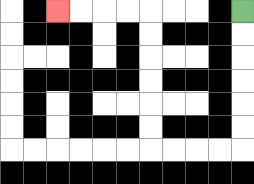{'start': '[10, 0]', 'end': '[2, 0]', 'path_directions': 'D,D,D,D,D,D,L,L,L,L,U,U,U,U,U,U,L,L,L,L', 'path_coordinates': '[[10, 0], [10, 1], [10, 2], [10, 3], [10, 4], [10, 5], [10, 6], [9, 6], [8, 6], [7, 6], [6, 6], [6, 5], [6, 4], [6, 3], [6, 2], [6, 1], [6, 0], [5, 0], [4, 0], [3, 0], [2, 0]]'}